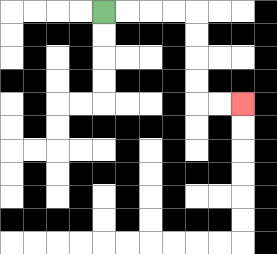{'start': '[4, 0]', 'end': '[10, 4]', 'path_directions': 'R,R,R,R,D,D,D,D,R,R', 'path_coordinates': '[[4, 0], [5, 0], [6, 0], [7, 0], [8, 0], [8, 1], [8, 2], [8, 3], [8, 4], [9, 4], [10, 4]]'}